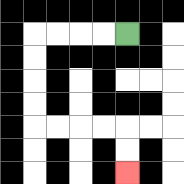{'start': '[5, 1]', 'end': '[5, 7]', 'path_directions': 'L,L,L,L,D,D,D,D,R,R,R,R,D,D', 'path_coordinates': '[[5, 1], [4, 1], [3, 1], [2, 1], [1, 1], [1, 2], [1, 3], [1, 4], [1, 5], [2, 5], [3, 5], [4, 5], [5, 5], [5, 6], [5, 7]]'}